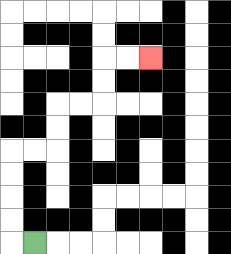{'start': '[1, 10]', 'end': '[6, 2]', 'path_directions': 'L,U,U,U,U,R,R,U,U,R,R,U,U,R,R', 'path_coordinates': '[[1, 10], [0, 10], [0, 9], [0, 8], [0, 7], [0, 6], [1, 6], [2, 6], [2, 5], [2, 4], [3, 4], [4, 4], [4, 3], [4, 2], [5, 2], [6, 2]]'}